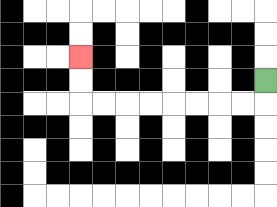{'start': '[11, 3]', 'end': '[3, 2]', 'path_directions': 'D,L,L,L,L,L,L,L,L,U,U', 'path_coordinates': '[[11, 3], [11, 4], [10, 4], [9, 4], [8, 4], [7, 4], [6, 4], [5, 4], [4, 4], [3, 4], [3, 3], [3, 2]]'}